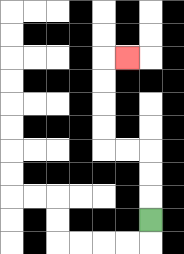{'start': '[6, 9]', 'end': '[5, 2]', 'path_directions': 'U,U,U,L,L,U,U,U,U,R', 'path_coordinates': '[[6, 9], [6, 8], [6, 7], [6, 6], [5, 6], [4, 6], [4, 5], [4, 4], [4, 3], [4, 2], [5, 2]]'}